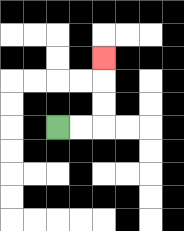{'start': '[2, 5]', 'end': '[4, 2]', 'path_directions': 'R,R,U,U,U', 'path_coordinates': '[[2, 5], [3, 5], [4, 5], [4, 4], [4, 3], [4, 2]]'}